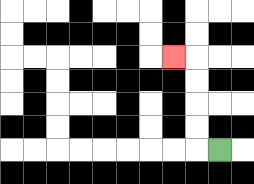{'start': '[9, 6]', 'end': '[7, 2]', 'path_directions': 'L,U,U,U,U,L', 'path_coordinates': '[[9, 6], [8, 6], [8, 5], [8, 4], [8, 3], [8, 2], [7, 2]]'}